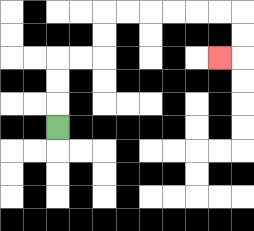{'start': '[2, 5]', 'end': '[9, 2]', 'path_directions': 'U,U,U,R,R,U,U,R,R,R,R,R,R,D,D,L', 'path_coordinates': '[[2, 5], [2, 4], [2, 3], [2, 2], [3, 2], [4, 2], [4, 1], [4, 0], [5, 0], [6, 0], [7, 0], [8, 0], [9, 0], [10, 0], [10, 1], [10, 2], [9, 2]]'}